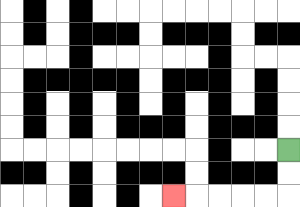{'start': '[12, 6]', 'end': '[7, 8]', 'path_directions': 'D,D,L,L,L,L,L', 'path_coordinates': '[[12, 6], [12, 7], [12, 8], [11, 8], [10, 8], [9, 8], [8, 8], [7, 8]]'}